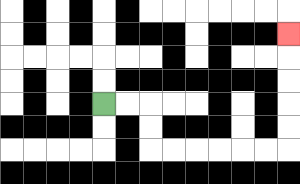{'start': '[4, 4]', 'end': '[12, 1]', 'path_directions': 'R,R,D,D,R,R,R,R,R,R,U,U,U,U,U', 'path_coordinates': '[[4, 4], [5, 4], [6, 4], [6, 5], [6, 6], [7, 6], [8, 6], [9, 6], [10, 6], [11, 6], [12, 6], [12, 5], [12, 4], [12, 3], [12, 2], [12, 1]]'}